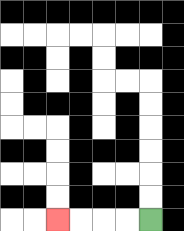{'start': '[6, 9]', 'end': '[2, 9]', 'path_directions': 'L,L,L,L', 'path_coordinates': '[[6, 9], [5, 9], [4, 9], [3, 9], [2, 9]]'}